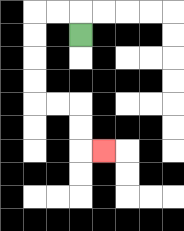{'start': '[3, 1]', 'end': '[4, 6]', 'path_directions': 'U,L,L,D,D,D,D,R,R,D,D,R', 'path_coordinates': '[[3, 1], [3, 0], [2, 0], [1, 0], [1, 1], [1, 2], [1, 3], [1, 4], [2, 4], [3, 4], [3, 5], [3, 6], [4, 6]]'}